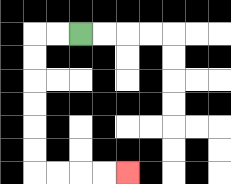{'start': '[3, 1]', 'end': '[5, 7]', 'path_directions': 'L,L,D,D,D,D,D,D,R,R,R,R', 'path_coordinates': '[[3, 1], [2, 1], [1, 1], [1, 2], [1, 3], [1, 4], [1, 5], [1, 6], [1, 7], [2, 7], [3, 7], [4, 7], [5, 7]]'}